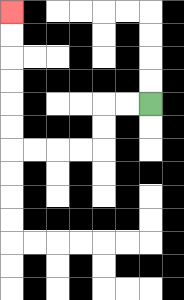{'start': '[6, 4]', 'end': '[0, 0]', 'path_directions': 'L,L,D,D,L,L,L,L,U,U,U,U,U,U', 'path_coordinates': '[[6, 4], [5, 4], [4, 4], [4, 5], [4, 6], [3, 6], [2, 6], [1, 6], [0, 6], [0, 5], [0, 4], [0, 3], [0, 2], [0, 1], [0, 0]]'}